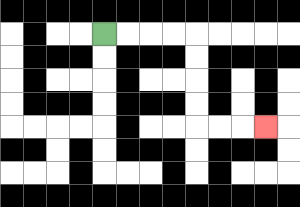{'start': '[4, 1]', 'end': '[11, 5]', 'path_directions': 'R,R,R,R,D,D,D,D,R,R,R', 'path_coordinates': '[[4, 1], [5, 1], [6, 1], [7, 1], [8, 1], [8, 2], [8, 3], [8, 4], [8, 5], [9, 5], [10, 5], [11, 5]]'}